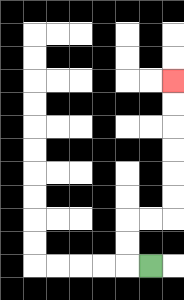{'start': '[6, 11]', 'end': '[7, 3]', 'path_directions': 'L,U,U,R,R,U,U,U,U,U,U', 'path_coordinates': '[[6, 11], [5, 11], [5, 10], [5, 9], [6, 9], [7, 9], [7, 8], [7, 7], [7, 6], [7, 5], [7, 4], [7, 3]]'}